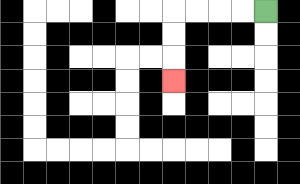{'start': '[11, 0]', 'end': '[7, 3]', 'path_directions': 'L,L,L,L,D,D,D', 'path_coordinates': '[[11, 0], [10, 0], [9, 0], [8, 0], [7, 0], [7, 1], [7, 2], [7, 3]]'}